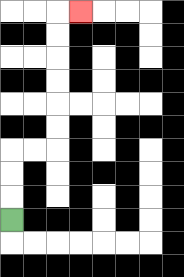{'start': '[0, 9]', 'end': '[3, 0]', 'path_directions': 'U,U,U,R,R,U,U,U,U,U,U,R', 'path_coordinates': '[[0, 9], [0, 8], [0, 7], [0, 6], [1, 6], [2, 6], [2, 5], [2, 4], [2, 3], [2, 2], [2, 1], [2, 0], [3, 0]]'}